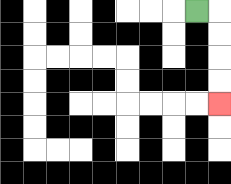{'start': '[8, 0]', 'end': '[9, 4]', 'path_directions': 'R,D,D,D,D', 'path_coordinates': '[[8, 0], [9, 0], [9, 1], [9, 2], [9, 3], [9, 4]]'}